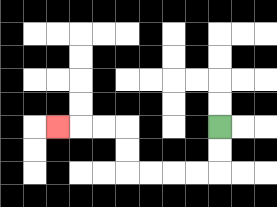{'start': '[9, 5]', 'end': '[2, 5]', 'path_directions': 'D,D,L,L,L,L,U,U,L,L,L', 'path_coordinates': '[[9, 5], [9, 6], [9, 7], [8, 7], [7, 7], [6, 7], [5, 7], [5, 6], [5, 5], [4, 5], [3, 5], [2, 5]]'}